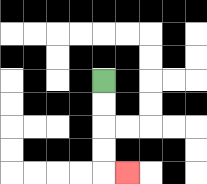{'start': '[4, 3]', 'end': '[5, 7]', 'path_directions': 'D,D,D,D,R', 'path_coordinates': '[[4, 3], [4, 4], [4, 5], [4, 6], [4, 7], [5, 7]]'}